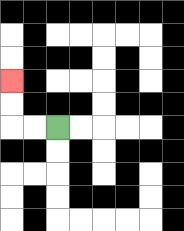{'start': '[2, 5]', 'end': '[0, 3]', 'path_directions': 'L,L,U,U', 'path_coordinates': '[[2, 5], [1, 5], [0, 5], [0, 4], [0, 3]]'}